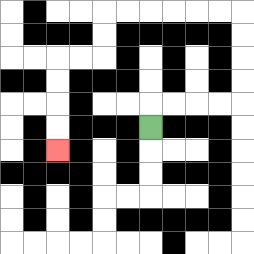{'start': '[6, 5]', 'end': '[2, 6]', 'path_directions': 'U,R,R,R,R,U,U,U,U,L,L,L,L,L,L,D,D,L,L,D,D,D,D', 'path_coordinates': '[[6, 5], [6, 4], [7, 4], [8, 4], [9, 4], [10, 4], [10, 3], [10, 2], [10, 1], [10, 0], [9, 0], [8, 0], [7, 0], [6, 0], [5, 0], [4, 0], [4, 1], [4, 2], [3, 2], [2, 2], [2, 3], [2, 4], [2, 5], [2, 6]]'}